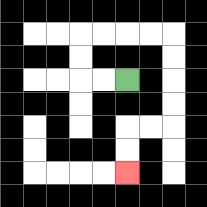{'start': '[5, 3]', 'end': '[5, 7]', 'path_directions': 'L,L,U,U,R,R,R,R,D,D,D,D,L,L,D,D', 'path_coordinates': '[[5, 3], [4, 3], [3, 3], [3, 2], [3, 1], [4, 1], [5, 1], [6, 1], [7, 1], [7, 2], [7, 3], [7, 4], [7, 5], [6, 5], [5, 5], [5, 6], [5, 7]]'}